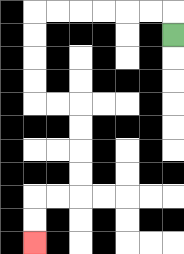{'start': '[7, 1]', 'end': '[1, 10]', 'path_directions': 'U,L,L,L,L,L,L,D,D,D,D,R,R,D,D,D,D,L,L,D,D', 'path_coordinates': '[[7, 1], [7, 0], [6, 0], [5, 0], [4, 0], [3, 0], [2, 0], [1, 0], [1, 1], [1, 2], [1, 3], [1, 4], [2, 4], [3, 4], [3, 5], [3, 6], [3, 7], [3, 8], [2, 8], [1, 8], [1, 9], [1, 10]]'}